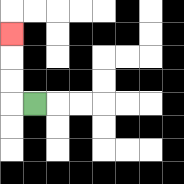{'start': '[1, 4]', 'end': '[0, 1]', 'path_directions': 'L,U,U,U', 'path_coordinates': '[[1, 4], [0, 4], [0, 3], [0, 2], [0, 1]]'}